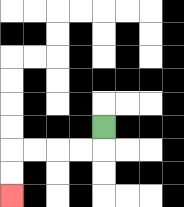{'start': '[4, 5]', 'end': '[0, 8]', 'path_directions': 'D,L,L,L,L,D,D', 'path_coordinates': '[[4, 5], [4, 6], [3, 6], [2, 6], [1, 6], [0, 6], [0, 7], [0, 8]]'}